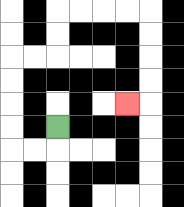{'start': '[2, 5]', 'end': '[5, 4]', 'path_directions': 'D,L,L,U,U,U,U,R,R,U,U,R,R,R,R,D,D,D,D,L', 'path_coordinates': '[[2, 5], [2, 6], [1, 6], [0, 6], [0, 5], [0, 4], [0, 3], [0, 2], [1, 2], [2, 2], [2, 1], [2, 0], [3, 0], [4, 0], [5, 0], [6, 0], [6, 1], [6, 2], [6, 3], [6, 4], [5, 4]]'}